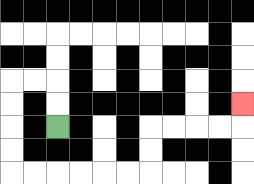{'start': '[2, 5]', 'end': '[10, 4]', 'path_directions': 'U,U,L,L,D,D,D,D,R,R,R,R,R,R,U,U,R,R,R,R,U', 'path_coordinates': '[[2, 5], [2, 4], [2, 3], [1, 3], [0, 3], [0, 4], [0, 5], [0, 6], [0, 7], [1, 7], [2, 7], [3, 7], [4, 7], [5, 7], [6, 7], [6, 6], [6, 5], [7, 5], [8, 5], [9, 5], [10, 5], [10, 4]]'}